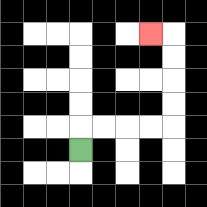{'start': '[3, 6]', 'end': '[6, 1]', 'path_directions': 'U,R,R,R,R,U,U,U,U,L', 'path_coordinates': '[[3, 6], [3, 5], [4, 5], [5, 5], [6, 5], [7, 5], [7, 4], [7, 3], [7, 2], [7, 1], [6, 1]]'}